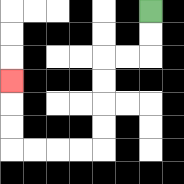{'start': '[6, 0]', 'end': '[0, 3]', 'path_directions': 'D,D,L,L,D,D,D,D,L,L,L,L,U,U,U', 'path_coordinates': '[[6, 0], [6, 1], [6, 2], [5, 2], [4, 2], [4, 3], [4, 4], [4, 5], [4, 6], [3, 6], [2, 6], [1, 6], [0, 6], [0, 5], [0, 4], [0, 3]]'}